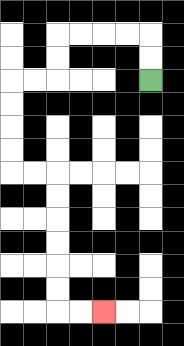{'start': '[6, 3]', 'end': '[4, 13]', 'path_directions': 'U,U,L,L,L,L,D,D,L,L,D,D,D,D,R,R,D,D,D,D,D,D,R,R', 'path_coordinates': '[[6, 3], [6, 2], [6, 1], [5, 1], [4, 1], [3, 1], [2, 1], [2, 2], [2, 3], [1, 3], [0, 3], [0, 4], [0, 5], [0, 6], [0, 7], [1, 7], [2, 7], [2, 8], [2, 9], [2, 10], [2, 11], [2, 12], [2, 13], [3, 13], [4, 13]]'}